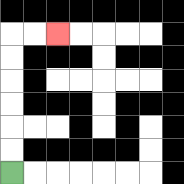{'start': '[0, 7]', 'end': '[2, 1]', 'path_directions': 'U,U,U,U,U,U,R,R', 'path_coordinates': '[[0, 7], [0, 6], [0, 5], [0, 4], [0, 3], [0, 2], [0, 1], [1, 1], [2, 1]]'}